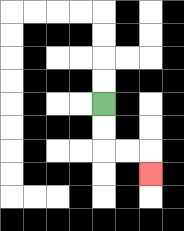{'start': '[4, 4]', 'end': '[6, 7]', 'path_directions': 'D,D,R,R,D', 'path_coordinates': '[[4, 4], [4, 5], [4, 6], [5, 6], [6, 6], [6, 7]]'}